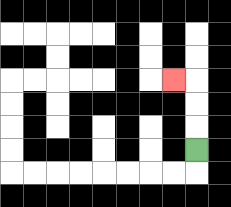{'start': '[8, 6]', 'end': '[7, 3]', 'path_directions': 'U,U,U,L', 'path_coordinates': '[[8, 6], [8, 5], [8, 4], [8, 3], [7, 3]]'}